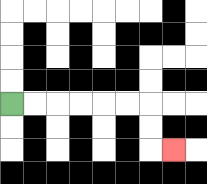{'start': '[0, 4]', 'end': '[7, 6]', 'path_directions': 'R,R,R,R,R,R,D,D,R', 'path_coordinates': '[[0, 4], [1, 4], [2, 4], [3, 4], [4, 4], [5, 4], [6, 4], [6, 5], [6, 6], [7, 6]]'}